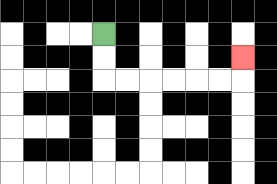{'start': '[4, 1]', 'end': '[10, 2]', 'path_directions': 'D,D,R,R,R,R,R,R,U', 'path_coordinates': '[[4, 1], [4, 2], [4, 3], [5, 3], [6, 3], [7, 3], [8, 3], [9, 3], [10, 3], [10, 2]]'}